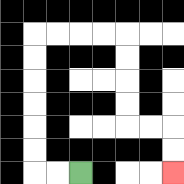{'start': '[3, 7]', 'end': '[7, 7]', 'path_directions': 'L,L,U,U,U,U,U,U,R,R,R,R,D,D,D,D,R,R,D,D', 'path_coordinates': '[[3, 7], [2, 7], [1, 7], [1, 6], [1, 5], [1, 4], [1, 3], [1, 2], [1, 1], [2, 1], [3, 1], [4, 1], [5, 1], [5, 2], [5, 3], [5, 4], [5, 5], [6, 5], [7, 5], [7, 6], [7, 7]]'}